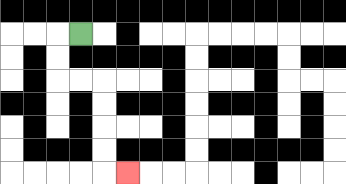{'start': '[3, 1]', 'end': '[5, 7]', 'path_directions': 'L,D,D,R,R,D,D,D,D,R', 'path_coordinates': '[[3, 1], [2, 1], [2, 2], [2, 3], [3, 3], [4, 3], [4, 4], [4, 5], [4, 6], [4, 7], [5, 7]]'}